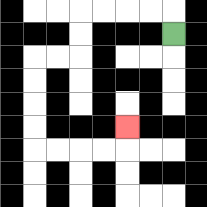{'start': '[7, 1]', 'end': '[5, 5]', 'path_directions': 'U,L,L,L,L,D,D,L,L,D,D,D,D,R,R,R,R,U', 'path_coordinates': '[[7, 1], [7, 0], [6, 0], [5, 0], [4, 0], [3, 0], [3, 1], [3, 2], [2, 2], [1, 2], [1, 3], [1, 4], [1, 5], [1, 6], [2, 6], [3, 6], [4, 6], [5, 6], [5, 5]]'}